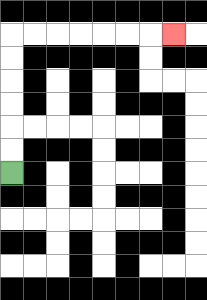{'start': '[0, 7]', 'end': '[7, 1]', 'path_directions': 'U,U,U,U,U,U,R,R,R,R,R,R,R', 'path_coordinates': '[[0, 7], [0, 6], [0, 5], [0, 4], [0, 3], [0, 2], [0, 1], [1, 1], [2, 1], [3, 1], [4, 1], [5, 1], [6, 1], [7, 1]]'}